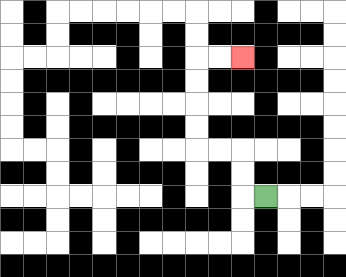{'start': '[11, 8]', 'end': '[10, 2]', 'path_directions': 'L,U,U,L,L,U,U,U,U,R,R', 'path_coordinates': '[[11, 8], [10, 8], [10, 7], [10, 6], [9, 6], [8, 6], [8, 5], [8, 4], [8, 3], [8, 2], [9, 2], [10, 2]]'}